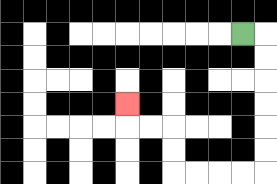{'start': '[10, 1]', 'end': '[5, 4]', 'path_directions': 'R,D,D,D,D,D,D,L,L,L,L,U,U,L,L,U', 'path_coordinates': '[[10, 1], [11, 1], [11, 2], [11, 3], [11, 4], [11, 5], [11, 6], [11, 7], [10, 7], [9, 7], [8, 7], [7, 7], [7, 6], [7, 5], [6, 5], [5, 5], [5, 4]]'}